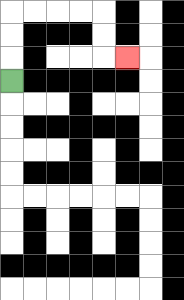{'start': '[0, 3]', 'end': '[5, 2]', 'path_directions': 'U,U,U,R,R,R,R,D,D,R', 'path_coordinates': '[[0, 3], [0, 2], [0, 1], [0, 0], [1, 0], [2, 0], [3, 0], [4, 0], [4, 1], [4, 2], [5, 2]]'}